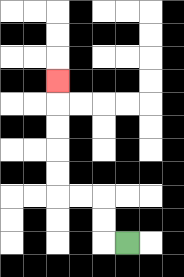{'start': '[5, 10]', 'end': '[2, 3]', 'path_directions': 'L,U,U,L,L,U,U,U,U,U', 'path_coordinates': '[[5, 10], [4, 10], [4, 9], [4, 8], [3, 8], [2, 8], [2, 7], [2, 6], [2, 5], [2, 4], [2, 3]]'}